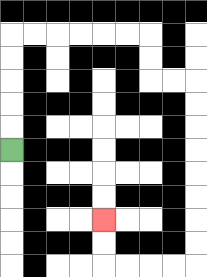{'start': '[0, 6]', 'end': '[4, 9]', 'path_directions': 'U,U,U,U,U,R,R,R,R,R,R,D,D,R,R,D,D,D,D,D,D,D,D,L,L,L,L,U,U', 'path_coordinates': '[[0, 6], [0, 5], [0, 4], [0, 3], [0, 2], [0, 1], [1, 1], [2, 1], [3, 1], [4, 1], [5, 1], [6, 1], [6, 2], [6, 3], [7, 3], [8, 3], [8, 4], [8, 5], [8, 6], [8, 7], [8, 8], [8, 9], [8, 10], [8, 11], [7, 11], [6, 11], [5, 11], [4, 11], [4, 10], [4, 9]]'}